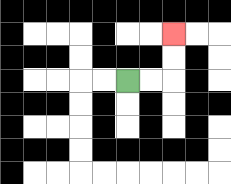{'start': '[5, 3]', 'end': '[7, 1]', 'path_directions': 'R,R,U,U', 'path_coordinates': '[[5, 3], [6, 3], [7, 3], [7, 2], [7, 1]]'}